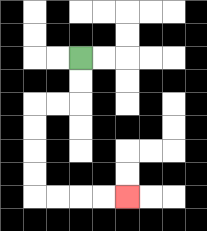{'start': '[3, 2]', 'end': '[5, 8]', 'path_directions': 'D,D,L,L,D,D,D,D,R,R,R,R', 'path_coordinates': '[[3, 2], [3, 3], [3, 4], [2, 4], [1, 4], [1, 5], [1, 6], [1, 7], [1, 8], [2, 8], [3, 8], [4, 8], [5, 8]]'}